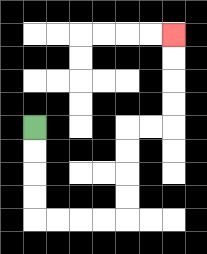{'start': '[1, 5]', 'end': '[7, 1]', 'path_directions': 'D,D,D,D,R,R,R,R,U,U,U,U,R,R,U,U,U,U', 'path_coordinates': '[[1, 5], [1, 6], [1, 7], [1, 8], [1, 9], [2, 9], [3, 9], [4, 9], [5, 9], [5, 8], [5, 7], [5, 6], [5, 5], [6, 5], [7, 5], [7, 4], [7, 3], [7, 2], [7, 1]]'}